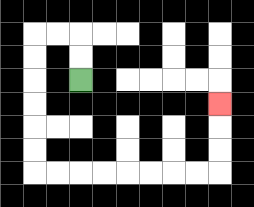{'start': '[3, 3]', 'end': '[9, 4]', 'path_directions': 'U,U,L,L,D,D,D,D,D,D,R,R,R,R,R,R,R,R,U,U,U', 'path_coordinates': '[[3, 3], [3, 2], [3, 1], [2, 1], [1, 1], [1, 2], [1, 3], [1, 4], [1, 5], [1, 6], [1, 7], [2, 7], [3, 7], [4, 7], [5, 7], [6, 7], [7, 7], [8, 7], [9, 7], [9, 6], [9, 5], [9, 4]]'}